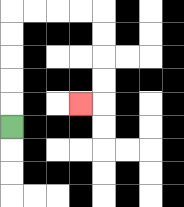{'start': '[0, 5]', 'end': '[3, 4]', 'path_directions': 'U,U,U,U,U,R,R,R,R,D,D,D,D,L', 'path_coordinates': '[[0, 5], [0, 4], [0, 3], [0, 2], [0, 1], [0, 0], [1, 0], [2, 0], [3, 0], [4, 0], [4, 1], [4, 2], [4, 3], [4, 4], [3, 4]]'}